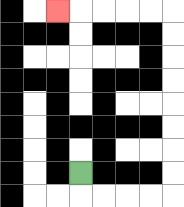{'start': '[3, 7]', 'end': '[2, 0]', 'path_directions': 'D,R,R,R,R,U,U,U,U,U,U,U,U,L,L,L,L,L', 'path_coordinates': '[[3, 7], [3, 8], [4, 8], [5, 8], [6, 8], [7, 8], [7, 7], [7, 6], [7, 5], [7, 4], [7, 3], [7, 2], [7, 1], [7, 0], [6, 0], [5, 0], [4, 0], [3, 0], [2, 0]]'}